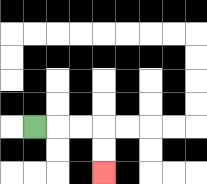{'start': '[1, 5]', 'end': '[4, 7]', 'path_directions': 'R,R,R,D,D', 'path_coordinates': '[[1, 5], [2, 5], [3, 5], [4, 5], [4, 6], [4, 7]]'}